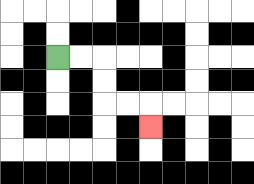{'start': '[2, 2]', 'end': '[6, 5]', 'path_directions': 'R,R,D,D,R,R,D', 'path_coordinates': '[[2, 2], [3, 2], [4, 2], [4, 3], [4, 4], [5, 4], [6, 4], [6, 5]]'}